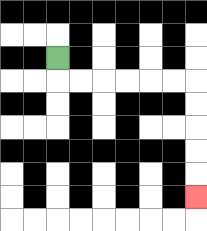{'start': '[2, 2]', 'end': '[8, 8]', 'path_directions': 'D,R,R,R,R,R,R,D,D,D,D,D', 'path_coordinates': '[[2, 2], [2, 3], [3, 3], [4, 3], [5, 3], [6, 3], [7, 3], [8, 3], [8, 4], [8, 5], [8, 6], [8, 7], [8, 8]]'}